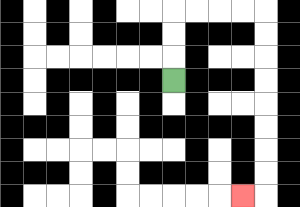{'start': '[7, 3]', 'end': '[10, 8]', 'path_directions': 'U,U,U,R,R,R,R,D,D,D,D,D,D,D,D,L', 'path_coordinates': '[[7, 3], [7, 2], [7, 1], [7, 0], [8, 0], [9, 0], [10, 0], [11, 0], [11, 1], [11, 2], [11, 3], [11, 4], [11, 5], [11, 6], [11, 7], [11, 8], [10, 8]]'}